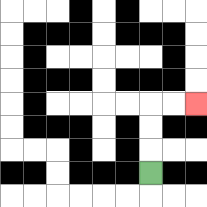{'start': '[6, 7]', 'end': '[8, 4]', 'path_directions': 'U,U,U,R,R', 'path_coordinates': '[[6, 7], [6, 6], [6, 5], [6, 4], [7, 4], [8, 4]]'}